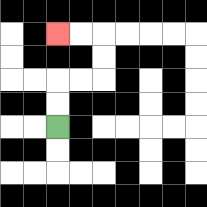{'start': '[2, 5]', 'end': '[2, 1]', 'path_directions': 'U,U,R,R,U,U,L,L', 'path_coordinates': '[[2, 5], [2, 4], [2, 3], [3, 3], [4, 3], [4, 2], [4, 1], [3, 1], [2, 1]]'}